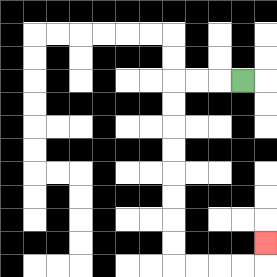{'start': '[10, 3]', 'end': '[11, 10]', 'path_directions': 'L,L,L,D,D,D,D,D,D,D,D,R,R,R,R,U', 'path_coordinates': '[[10, 3], [9, 3], [8, 3], [7, 3], [7, 4], [7, 5], [7, 6], [7, 7], [7, 8], [7, 9], [7, 10], [7, 11], [8, 11], [9, 11], [10, 11], [11, 11], [11, 10]]'}